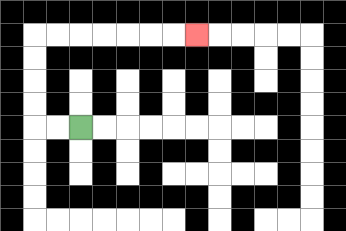{'start': '[3, 5]', 'end': '[8, 1]', 'path_directions': 'L,L,U,U,U,U,R,R,R,R,R,R,R', 'path_coordinates': '[[3, 5], [2, 5], [1, 5], [1, 4], [1, 3], [1, 2], [1, 1], [2, 1], [3, 1], [4, 1], [5, 1], [6, 1], [7, 1], [8, 1]]'}